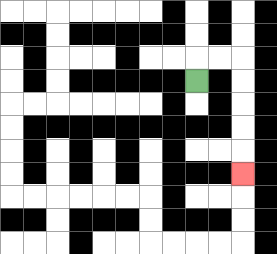{'start': '[8, 3]', 'end': '[10, 7]', 'path_directions': 'U,R,R,D,D,D,D,D', 'path_coordinates': '[[8, 3], [8, 2], [9, 2], [10, 2], [10, 3], [10, 4], [10, 5], [10, 6], [10, 7]]'}